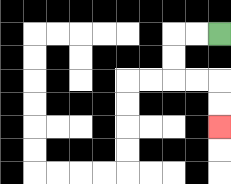{'start': '[9, 1]', 'end': '[9, 5]', 'path_directions': 'L,L,D,D,R,R,D,D', 'path_coordinates': '[[9, 1], [8, 1], [7, 1], [7, 2], [7, 3], [8, 3], [9, 3], [9, 4], [9, 5]]'}